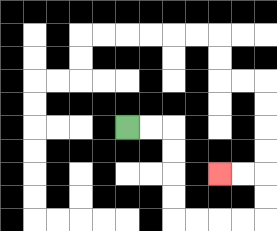{'start': '[5, 5]', 'end': '[9, 7]', 'path_directions': 'R,R,D,D,D,D,R,R,R,R,U,U,L,L', 'path_coordinates': '[[5, 5], [6, 5], [7, 5], [7, 6], [7, 7], [7, 8], [7, 9], [8, 9], [9, 9], [10, 9], [11, 9], [11, 8], [11, 7], [10, 7], [9, 7]]'}